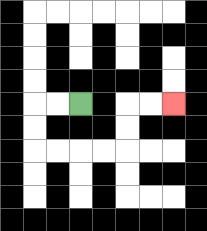{'start': '[3, 4]', 'end': '[7, 4]', 'path_directions': 'L,L,D,D,R,R,R,R,U,U,R,R', 'path_coordinates': '[[3, 4], [2, 4], [1, 4], [1, 5], [1, 6], [2, 6], [3, 6], [4, 6], [5, 6], [5, 5], [5, 4], [6, 4], [7, 4]]'}